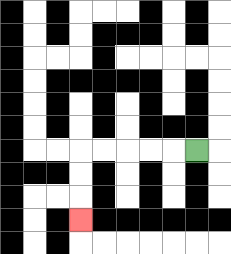{'start': '[8, 6]', 'end': '[3, 9]', 'path_directions': 'L,L,L,L,L,D,D,D', 'path_coordinates': '[[8, 6], [7, 6], [6, 6], [5, 6], [4, 6], [3, 6], [3, 7], [3, 8], [3, 9]]'}